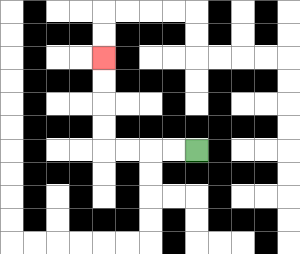{'start': '[8, 6]', 'end': '[4, 2]', 'path_directions': 'L,L,L,L,U,U,U,U', 'path_coordinates': '[[8, 6], [7, 6], [6, 6], [5, 6], [4, 6], [4, 5], [4, 4], [4, 3], [4, 2]]'}